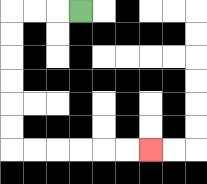{'start': '[3, 0]', 'end': '[6, 6]', 'path_directions': 'L,L,L,D,D,D,D,D,D,R,R,R,R,R,R', 'path_coordinates': '[[3, 0], [2, 0], [1, 0], [0, 0], [0, 1], [0, 2], [0, 3], [0, 4], [0, 5], [0, 6], [1, 6], [2, 6], [3, 6], [4, 6], [5, 6], [6, 6]]'}